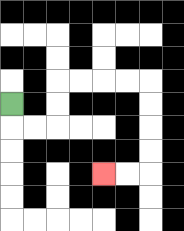{'start': '[0, 4]', 'end': '[4, 7]', 'path_directions': 'D,R,R,U,U,R,R,R,R,D,D,D,D,L,L', 'path_coordinates': '[[0, 4], [0, 5], [1, 5], [2, 5], [2, 4], [2, 3], [3, 3], [4, 3], [5, 3], [6, 3], [6, 4], [6, 5], [6, 6], [6, 7], [5, 7], [4, 7]]'}